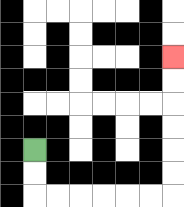{'start': '[1, 6]', 'end': '[7, 2]', 'path_directions': 'D,D,R,R,R,R,R,R,U,U,U,U,U,U', 'path_coordinates': '[[1, 6], [1, 7], [1, 8], [2, 8], [3, 8], [4, 8], [5, 8], [6, 8], [7, 8], [7, 7], [7, 6], [7, 5], [7, 4], [7, 3], [7, 2]]'}